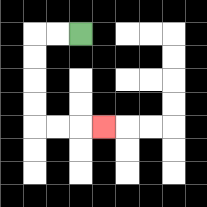{'start': '[3, 1]', 'end': '[4, 5]', 'path_directions': 'L,L,D,D,D,D,R,R,R', 'path_coordinates': '[[3, 1], [2, 1], [1, 1], [1, 2], [1, 3], [1, 4], [1, 5], [2, 5], [3, 5], [4, 5]]'}